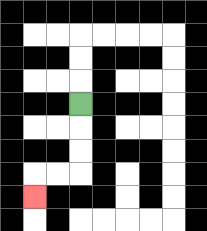{'start': '[3, 4]', 'end': '[1, 8]', 'path_directions': 'D,D,D,L,L,D', 'path_coordinates': '[[3, 4], [3, 5], [3, 6], [3, 7], [2, 7], [1, 7], [1, 8]]'}